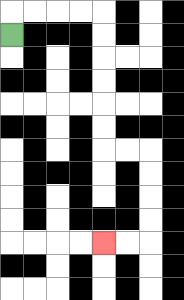{'start': '[0, 1]', 'end': '[4, 10]', 'path_directions': 'U,R,R,R,R,D,D,D,D,D,D,R,R,D,D,D,D,L,L', 'path_coordinates': '[[0, 1], [0, 0], [1, 0], [2, 0], [3, 0], [4, 0], [4, 1], [4, 2], [4, 3], [4, 4], [4, 5], [4, 6], [5, 6], [6, 6], [6, 7], [6, 8], [6, 9], [6, 10], [5, 10], [4, 10]]'}